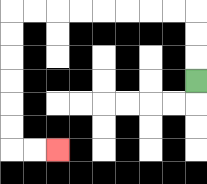{'start': '[8, 3]', 'end': '[2, 6]', 'path_directions': 'U,U,U,L,L,L,L,L,L,L,L,D,D,D,D,D,D,R,R', 'path_coordinates': '[[8, 3], [8, 2], [8, 1], [8, 0], [7, 0], [6, 0], [5, 0], [4, 0], [3, 0], [2, 0], [1, 0], [0, 0], [0, 1], [0, 2], [0, 3], [0, 4], [0, 5], [0, 6], [1, 6], [2, 6]]'}